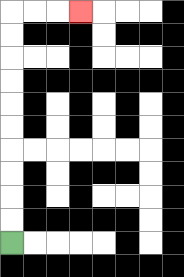{'start': '[0, 10]', 'end': '[3, 0]', 'path_directions': 'U,U,U,U,U,U,U,U,U,U,R,R,R', 'path_coordinates': '[[0, 10], [0, 9], [0, 8], [0, 7], [0, 6], [0, 5], [0, 4], [0, 3], [0, 2], [0, 1], [0, 0], [1, 0], [2, 0], [3, 0]]'}